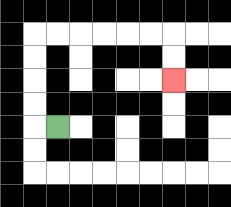{'start': '[2, 5]', 'end': '[7, 3]', 'path_directions': 'L,U,U,U,U,R,R,R,R,R,R,D,D', 'path_coordinates': '[[2, 5], [1, 5], [1, 4], [1, 3], [1, 2], [1, 1], [2, 1], [3, 1], [4, 1], [5, 1], [6, 1], [7, 1], [7, 2], [7, 3]]'}